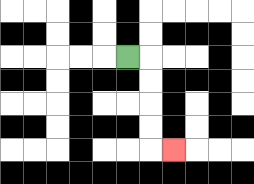{'start': '[5, 2]', 'end': '[7, 6]', 'path_directions': 'R,D,D,D,D,R', 'path_coordinates': '[[5, 2], [6, 2], [6, 3], [6, 4], [6, 5], [6, 6], [7, 6]]'}